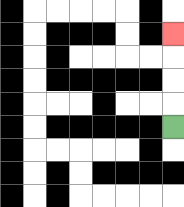{'start': '[7, 5]', 'end': '[7, 1]', 'path_directions': 'U,U,U,U', 'path_coordinates': '[[7, 5], [7, 4], [7, 3], [7, 2], [7, 1]]'}